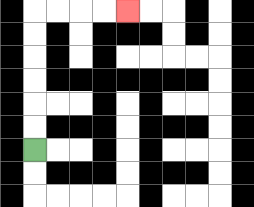{'start': '[1, 6]', 'end': '[5, 0]', 'path_directions': 'U,U,U,U,U,U,R,R,R,R', 'path_coordinates': '[[1, 6], [1, 5], [1, 4], [1, 3], [1, 2], [1, 1], [1, 0], [2, 0], [3, 0], [4, 0], [5, 0]]'}